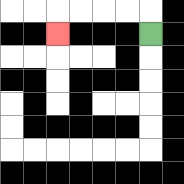{'start': '[6, 1]', 'end': '[2, 1]', 'path_directions': 'U,L,L,L,L,D', 'path_coordinates': '[[6, 1], [6, 0], [5, 0], [4, 0], [3, 0], [2, 0], [2, 1]]'}